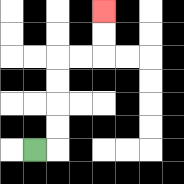{'start': '[1, 6]', 'end': '[4, 0]', 'path_directions': 'R,U,U,U,U,R,R,U,U', 'path_coordinates': '[[1, 6], [2, 6], [2, 5], [2, 4], [2, 3], [2, 2], [3, 2], [4, 2], [4, 1], [4, 0]]'}